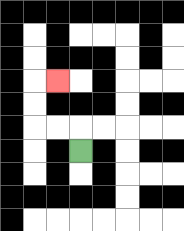{'start': '[3, 6]', 'end': '[2, 3]', 'path_directions': 'U,L,L,U,U,R', 'path_coordinates': '[[3, 6], [3, 5], [2, 5], [1, 5], [1, 4], [1, 3], [2, 3]]'}